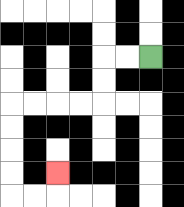{'start': '[6, 2]', 'end': '[2, 7]', 'path_directions': 'L,L,D,D,L,L,L,L,D,D,D,D,R,R,U', 'path_coordinates': '[[6, 2], [5, 2], [4, 2], [4, 3], [4, 4], [3, 4], [2, 4], [1, 4], [0, 4], [0, 5], [0, 6], [0, 7], [0, 8], [1, 8], [2, 8], [2, 7]]'}